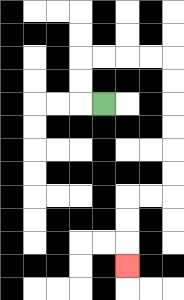{'start': '[4, 4]', 'end': '[5, 11]', 'path_directions': 'L,U,U,R,R,R,R,D,D,D,D,D,D,L,L,D,D,D', 'path_coordinates': '[[4, 4], [3, 4], [3, 3], [3, 2], [4, 2], [5, 2], [6, 2], [7, 2], [7, 3], [7, 4], [7, 5], [7, 6], [7, 7], [7, 8], [6, 8], [5, 8], [5, 9], [5, 10], [5, 11]]'}